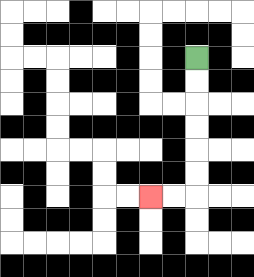{'start': '[8, 2]', 'end': '[6, 8]', 'path_directions': 'D,D,D,D,D,D,L,L', 'path_coordinates': '[[8, 2], [8, 3], [8, 4], [8, 5], [8, 6], [8, 7], [8, 8], [7, 8], [6, 8]]'}